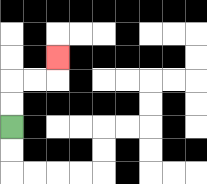{'start': '[0, 5]', 'end': '[2, 2]', 'path_directions': 'U,U,R,R,U', 'path_coordinates': '[[0, 5], [0, 4], [0, 3], [1, 3], [2, 3], [2, 2]]'}